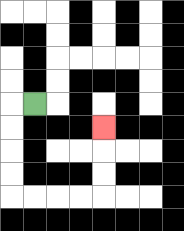{'start': '[1, 4]', 'end': '[4, 5]', 'path_directions': 'L,D,D,D,D,R,R,R,R,U,U,U', 'path_coordinates': '[[1, 4], [0, 4], [0, 5], [0, 6], [0, 7], [0, 8], [1, 8], [2, 8], [3, 8], [4, 8], [4, 7], [4, 6], [4, 5]]'}